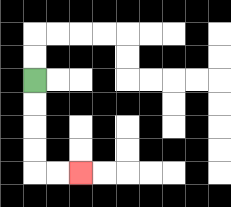{'start': '[1, 3]', 'end': '[3, 7]', 'path_directions': 'D,D,D,D,R,R', 'path_coordinates': '[[1, 3], [1, 4], [1, 5], [1, 6], [1, 7], [2, 7], [3, 7]]'}